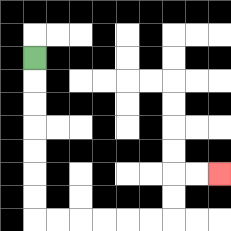{'start': '[1, 2]', 'end': '[9, 7]', 'path_directions': 'D,D,D,D,D,D,D,R,R,R,R,R,R,U,U,R,R', 'path_coordinates': '[[1, 2], [1, 3], [1, 4], [1, 5], [1, 6], [1, 7], [1, 8], [1, 9], [2, 9], [3, 9], [4, 9], [5, 9], [6, 9], [7, 9], [7, 8], [7, 7], [8, 7], [9, 7]]'}